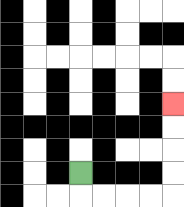{'start': '[3, 7]', 'end': '[7, 4]', 'path_directions': 'D,R,R,R,R,U,U,U,U', 'path_coordinates': '[[3, 7], [3, 8], [4, 8], [5, 8], [6, 8], [7, 8], [7, 7], [7, 6], [7, 5], [7, 4]]'}